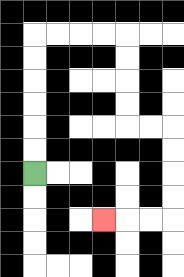{'start': '[1, 7]', 'end': '[4, 9]', 'path_directions': 'U,U,U,U,U,U,R,R,R,R,D,D,D,D,R,R,D,D,D,D,L,L,L', 'path_coordinates': '[[1, 7], [1, 6], [1, 5], [1, 4], [1, 3], [1, 2], [1, 1], [2, 1], [3, 1], [4, 1], [5, 1], [5, 2], [5, 3], [5, 4], [5, 5], [6, 5], [7, 5], [7, 6], [7, 7], [7, 8], [7, 9], [6, 9], [5, 9], [4, 9]]'}